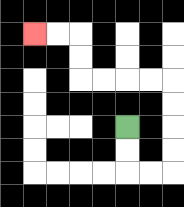{'start': '[5, 5]', 'end': '[1, 1]', 'path_directions': 'D,D,R,R,U,U,U,U,L,L,L,L,U,U,L,L', 'path_coordinates': '[[5, 5], [5, 6], [5, 7], [6, 7], [7, 7], [7, 6], [7, 5], [7, 4], [7, 3], [6, 3], [5, 3], [4, 3], [3, 3], [3, 2], [3, 1], [2, 1], [1, 1]]'}